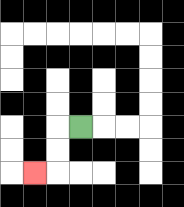{'start': '[3, 5]', 'end': '[1, 7]', 'path_directions': 'L,D,D,L', 'path_coordinates': '[[3, 5], [2, 5], [2, 6], [2, 7], [1, 7]]'}